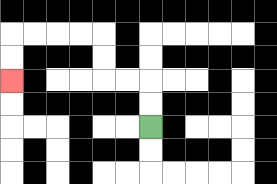{'start': '[6, 5]', 'end': '[0, 3]', 'path_directions': 'U,U,L,L,U,U,L,L,L,L,D,D', 'path_coordinates': '[[6, 5], [6, 4], [6, 3], [5, 3], [4, 3], [4, 2], [4, 1], [3, 1], [2, 1], [1, 1], [0, 1], [0, 2], [0, 3]]'}